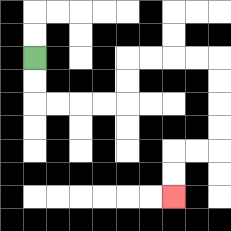{'start': '[1, 2]', 'end': '[7, 8]', 'path_directions': 'D,D,R,R,R,R,U,U,R,R,R,R,D,D,D,D,L,L,D,D', 'path_coordinates': '[[1, 2], [1, 3], [1, 4], [2, 4], [3, 4], [4, 4], [5, 4], [5, 3], [5, 2], [6, 2], [7, 2], [8, 2], [9, 2], [9, 3], [9, 4], [9, 5], [9, 6], [8, 6], [7, 6], [7, 7], [7, 8]]'}